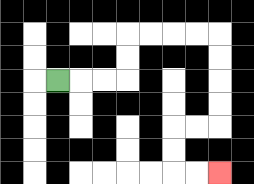{'start': '[2, 3]', 'end': '[9, 7]', 'path_directions': 'R,R,R,U,U,R,R,R,R,D,D,D,D,L,L,D,D,R,R', 'path_coordinates': '[[2, 3], [3, 3], [4, 3], [5, 3], [5, 2], [5, 1], [6, 1], [7, 1], [8, 1], [9, 1], [9, 2], [9, 3], [9, 4], [9, 5], [8, 5], [7, 5], [7, 6], [7, 7], [8, 7], [9, 7]]'}